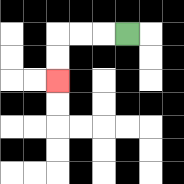{'start': '[5, 1]', 'end': '[2, 3]', 'path_directions': 'L,L,L,D,D', 'path_coordinates': '[[5, 1], [4, 1], [3, 1], [2, 1], [2, 2], [2, 3]]'}